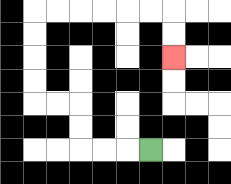{'start': '[6, 6]', 'end': '[7, 2]', 'path_directions': 'L,L,L,U,U,L,L,U,U,U,U,R,R,R,R,R,R,D,D', 'path_coordinates': '[[6, 6], [5, 6], [4, 6], [3, 6], [3, 5], [3, 4], [2, 4], [1, 4], [1, 3], [1, 2], [1, 1], [1, 0], [2, 0], [3, 0], [4, 0], [5, 0], [6, 0], [7, 0], [7, 1], [7, 2]]'}